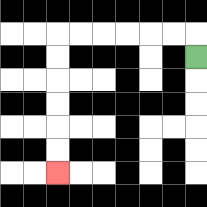{'start': '[8, 2]', 'end': '[2, 7]', 'path_directions': 'U,L,L,L,L,L,L,D,D,D,D,D,D', 'path_coordinates': '[[8, 2], [8, 1], [7, 1], [6, 1], [5, 1], [4, 1], [3, 1], [2, 1], [2, 2], [2, 3], [2, 4], [2, 5], [2, 6], [2, 7]]'}